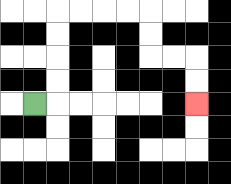{'start': '[1, 4]', 'end': '[8, 4]', 'path_directions': 'R,U,U,U,U,R,R,R,R,D,D,R,R,D,D', 'path_coordinates': '[[1, 4], [2, 4], [2, 3], [2, 2], [2, 1], [2, 0], [3, 0], [4, 0], [5, 0], [6, 0], [6, 1], [6, 2], [7, 2], [8, 2], [8, 3], [8, 4]]'}